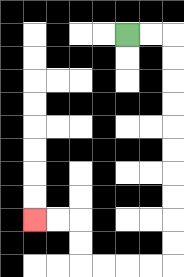{'start': '[5, 1]', 'end': '[1, 9]', 'path_directions': 'R,R,D,D,D,D,D,D,D,D,D,D,L,L,L,L,U,U,L,L', 'path_coordinates': '[[5, 1], [6, 1], [7, 1], [7, 2], [7, 3], [7, 4], [7, 5], [7, 6], [7, 7], [7, 8], [7, 9], [7, 10], [7, 11], [6, 11], [5, 11], [4, 11], [3, 11], [3, 10], [3, 9], [2, 9], [1, 9]]'}